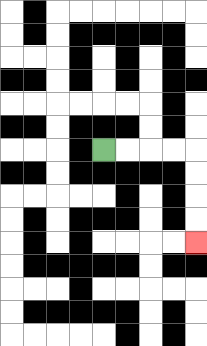{'start': '[4, 6]', 'end': '[8, 10]', 'path_directions': 'R,R,R,R,D,D,D,D', 'path_coordinates': '[[4, 6], [5, 6], [6, 6], [7, 6], [8, 6], [8, 7], [8, 8], [8, 9], [8, 10]]'}